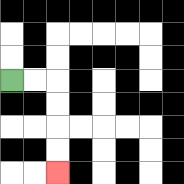{'start': '[0, 3]', 'end': '[2, 7]', 'path_directions': 'R,R,D,D,D,D', 'path_coordinates': '[[0, 3], [1, 3], [2, 3], [2, 4], [2, 5], [2, 6], [2, 7]]'}